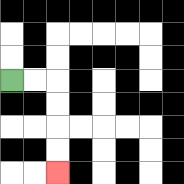{'start': '[0, 3]', 'end': '[2, 7]', 'path_directions': 'R,R,D,D,D,D', 'path_coordinates': '[[0, 3], [1, 3], [2, 3], [2, 4], [2, 5], [2, 6], [2, 7]]'}